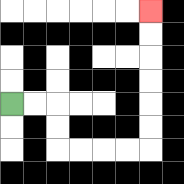{'start': '[0, 4]', 'end': '[6, 0]', 'path_directions': 'R,R,D,D,R,R,R,R,U,U,U,U,U,U', 'path_coordinates': '[[0, 4], [1, 4], [2, 4], [2, 5], [2, 6], [3, 6], [4, 6], [5, 6], [6, 6], [6, 5], [6, 4], [6, 3], [6, 2], [6, 1], [6, 0]]'}